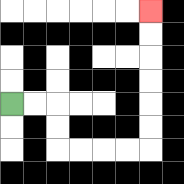{'start': '[0, 4]', 'end': '[6, 0]', 'path_directions': 'R,R,D,D,R,R,R,R,U,U,U,U,U,U', 'path_coordinates': '[[0, 4], [1, 4], [2, 4], [2, 5], [2, 6], [3, 6], [4, 6], [5, 6], [6, 6], [6, 5], [6, 4], [6, 3], [6, 2], [6, 1], [6, 0]]'}